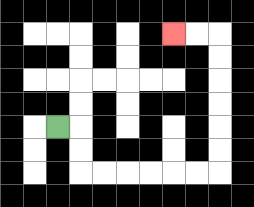{'start': '[2, 5]', 'end': '[7, 1]', 'path_directions': 'R,D,D,R,R,R,R,R,R,U,U,U,U,U,U,L,L', 'path_coordinates': '[[2, 5], [3, 5], [3, 6], [3, 7], [4, 7], [5, 7], [6, 7], [7, 7], [8, 7], [9, 7], [9, 6], [9, 5], [9, 4], [9, 3], [9, 2], [9, 1], [8, 1], [7, 1]]'}